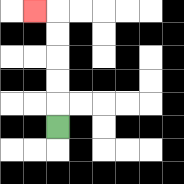{'start': '[2, 5]', 'end': '[1, 0]', 'path_directions': 'U,U,U,U,U,L', 'path_coordinates': '[[2, 5], [2, 4], [2, 3], [2, 2], [2, 1], [2, 0], [1, 0]]'}